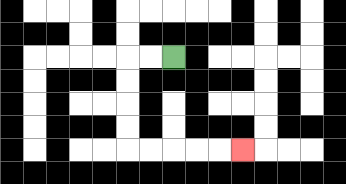{'start': '[7, 2]', 'end': '[10, 6]', 'path_directions': 'L,L,D,D,D,D,R,R,R,R,R', 'path_coordinates': '[[7, 2], [6, 2], [5, 2], [5, 3], [5, 4], [5, 5], [5, 6], [6, 6], [7, 6], [8, 6], [9, 6], [10, 6]]'}